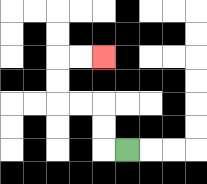{'start': '[5, 6]', 'end': '[4, 2]', 'path_directions': 'L,U,U,L,L,U,U,R,R', 'path_coordinates': '[[5, 6], [4, 6], [4, 5], [4, 4], [3, 4], [2, 4], [2, 3], [2, 2], [3, 2], [4, 2]]'}